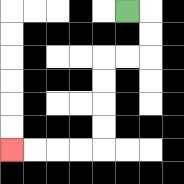{'start': '[5, 0]', 'end': '[0, 6]', 'path_directions': 'R,D,D,L,L,D,D,D,D,L,L,L,L', 'path_coordinates': '[[5, 0], [6, 0], [6, 1], [6, 2], [5, 2], [4, 2], [4, 3], [4, 4], [4, 5], [4, 6], [3, 6], [2, 6], [1, 6], [0, 6]]'}